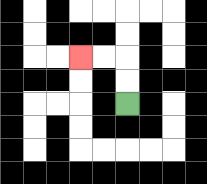{'start': '[5, 4]', 'end': '[3, 2]', 'path_directions': 'U,U,L,L', 'path_coordinates': '[[5, 4], [5, 3], [5, 2], [4, 2], [3, 2]]'}